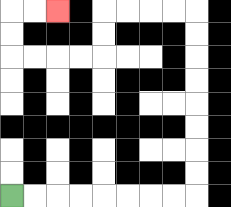{'start': '[0, 8]', 'end': '[2, 0]', 'path_directions': 'R,R,R,R,R,R,R,R,U,U,U,U,U,U,U,U,L,L,L,L,D,D,L,L,L,L,U,U,R,R', 'path_coordinates': '[[0, 8], [1, 8], [2, 8], [3, 8], [4, 8], [5, 8], [6, 8], [7, 8], [8, 8], [8, 7], [8, 6], [8, 5], [8, 4], [8, 3], [8, 2], [8, 1], [8, 0], [7, 0], [6, 0], [5, 0], [4, 0], [4, 1], [4, 2], [3, 2], [2, 2], [1, 2], [0, 2], [0, 1], [0, 0], [1, 0], [2, 0]]'}